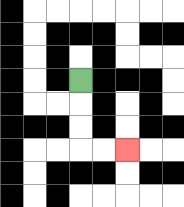{'start': '[3, 3]', 'end': '[5, 6]', 'path_directions': 'D,D,D,R,R', 'path_coordinates': '[[3, 3], [3, 4], [3, 5], [3, 6], [4, 6], [5, 6]]'}